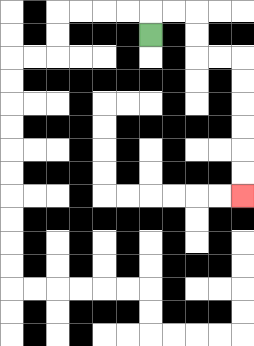{'start': '[6, 1]', 'end': '[10, 8]', 'path_directions': 'U,R,R,D,D,R,R,D,D,D,D,D,D', 'path_coordinates': '[[6, 1], [6, 0], [7, 0], [8, 0], [8, 1], [8, 2], [9, 2], [10, 2], [10, 3], [10, 4], [10, 5], [10, 6], [10, 7], [10, 8]]'}